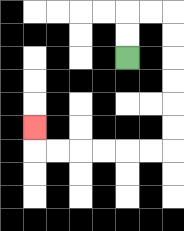{'start': '[5, 2]', 'end': '[1, 5]', 'path_directions': 'U,U,R,R,D,D,D,D,D,D,L,L,L,L,L,L,U', 'path_coordinates': '[[5, 2], [5, 1], [5, 0], [6, 0], [7, 0], [7, 1], [7, 2], [7, 3], [7, 4], [7, 5], [7, 6], [6, 6], [5, 6], [4, 6], [3, 6], [2, 6], [1, 6], [1, 5]]'}